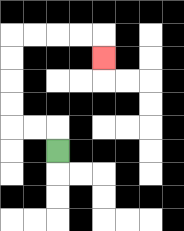{'start': '[2, 6]', 'end': '[4, 2]', 'path_directions': 'U,L,L,U,U,U,U,R,R,R,R,D', 'path_coordinates': '[[2, 6], [2, 5], [1, 5], [0, 5], [0, 4], [0, 3], [0, 2], [0, 1], [1, 1], [2, 1], [3, 1], [4, 1], [4, 2]]'}